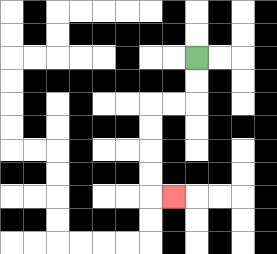{'start': '[8, 2]', 'end': '[7, 8]', 'path_directions': 'D,D,L,L,D,D,D,D,R', 'path_coordinates': '[[8, 2], [8, 3], [8, 4], [7, 4], [6, 4], [6, 5], [6, 6], [6, 7], [6, 8], [7, 8]]'}